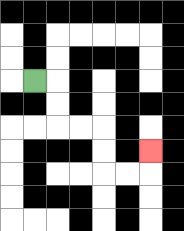{'start': '[1, 3]', 'end': '[6, 6]', 'path_directions': 'R,D,D,R,R,D,D,R,R,U', 'path_coordinates': '[[1, 3], [2, 3], [2, 4], [2, 5], [3, 5], [4, 5], [4, 6], [4, 7], [5, 7], [6, 7], [6, 6]]'}